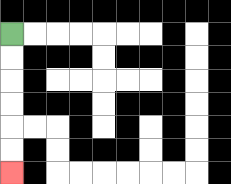{'start': '[0, 1]', 'end': '[0, 7]', 'path_directions': 'D,D,D,D,D,D', 'path_coordinates': '[[0, 1], [0, 2], [0, 3], [0, 4], [0, 5], [0, 6], [0, 7]]'}